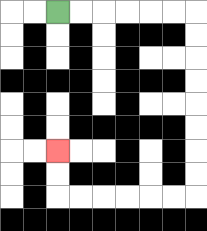{'start': '[2, 0]', 'end': '[2, 6]', 'path_directions': 'R,R,R,R,R,R,D,D,D,D,D,D,D,D,L,L,L,L,L,L,U,U', 'path_coordinates': '[[2, 0], [3, 0], [4, 0], [5, 0], [6, 0], [7, 0], [8, 0], [8, 1], [8, 2], [8, 3], [8, 4], [8, 5], [8, 6], [8, 7], [8, 8], [7, 8], [6, 8], [5, 8], [4, 8], [3, 8], [2, 8], [2, 7], [2, 6]]'}